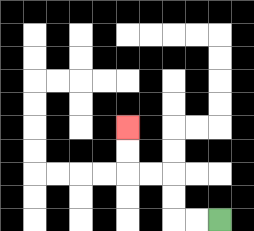{'start': '[9, 9]', 'end': '[5, 5]', 'path_directions': 'L,L,U,U,L,L,U,U', 'path_coordinates': '[[9, 9], [8, 9], [7, 9], [7, 8], [7, 7], [6, 7], [5, 7], [5, 6], [5, 5]]'}